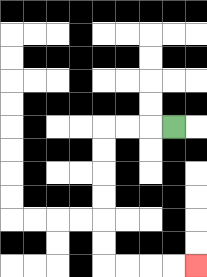{'start': '[7, 5]', 'end': '[8, 11]', 'path_directions': 'L,L,L,D,D,D,D,D,D,R,R,R,R', 'path_coordinates': '[[7, 5], [6, 5], [5, 5], [4, 5], [4, 6], [4, 7], [4, 8], [4, 9], [4, 10], [4, 11], [5, 11], [6, 11], [7, 11], [8, 11]]'}